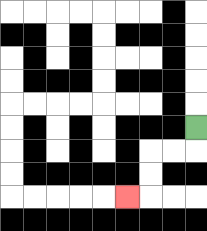{'start': '[8, 5]', 'end': '[5, 8]', 'path_directions': 'D,L,L,D,D,L', 'path_coordinates': '[[8, 5], [8, 6], [7, 6], [6, 6], [6, 7], [6, 8], [5, 8]]'}